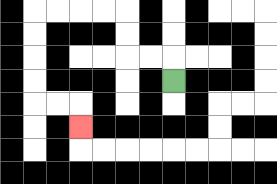{'start': '[7, 3]', 'end': '[3, 5]', 'path_directions': 'U,L,L,U,U,L,L,L,L,D,D,D,D,R,R,D', 'path_coordinates': '[[7, 3], [7, 2], [6, 2], [5, 2], [5, 1], [5, 0], [4, 0], [3, 0], [2, 0], [1, 0], [1, 1], [1, 2], [1, 3], [1, 4], [2, 4], [3, 4], [3, 5]]'}